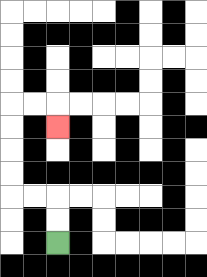{'start': '[2, 10]', 'end': '[2, 5]', 'path_directions': 'U,U,L,L,U,U,U,U,R,R,D', 'path_coordinates': '[[2, 10], [2, 9], [2, 8], [1, 8], [0, 8], [0, 7], [0, 6], [0, 5], [0, 4], [1, 4], [2, 4], [2, 5]]'}